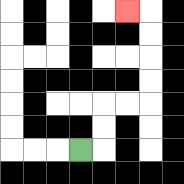{'start': '[3, 6]', 'end': '[5, 0]', 'path_directions': 'R,U,U,R,R,U,U,U,U,L', 'path_coordinates': '[[3, 6], [4, 6], [4, 5], [4, 4], [5, 4], [6, 4], [6, 3], [6, 2], [6, 1], [6, 0], [5, 0]]'}